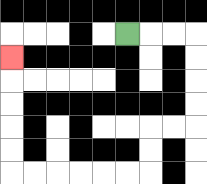{'start': '[5, 1]', 'end': '[0, 2]', 'path_directions': 'R,R,R,D,D,D,D,L,L,D,D,L,L,L,L,L,L,U,U,U,U,U', 'path_coordinates': '[[5, 1], [6, 1], [7, 1], [8, 1], [8, 2], [8, 3], [8, 4], [8, 5], [7, 5], [6, 5], [6, 6], [6, 7], [5, 7], [4, 7], [3, 7], [2, 7], [1, 7], [0, 7], [0, 6], [0, 5], [0, 4], [0, 3], [0, 2]]'}